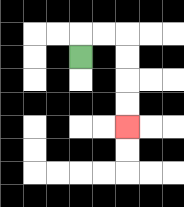{'start': '[3, 2]', 'end': '[5, 5]', 'path_directions': 'U,R,R,D,D,D,D', 'path_coordinates': '[[3, 2], [3, 1], [4, 1], [5, 1], [5, 2], [5, 3], [5, 4], [5, 5]]'}